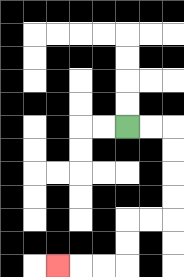{'start': '[5, 5]', 'end': '[2, 11]', 'path_directions': 'R,R,D,D,D,D,L,L,D,D,L,L,L', 'path_coordinates': '[[5, 5], [6, 5], [7, 5], [7, 6], [7, 7], [7, 8], [7, 9], [6, 9], [5, 9], [5, 10], [5, 11], [4, 11], [3, 11], [2, 11]]'}